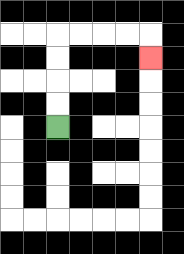{'start': '[2, 5]', 'end': '[6, 2]', 'path_directions': 'U,U,U,U,R,R,R,R,D', 'path_coordinates': '[[2, 5], [2, 4], [2, 3], [2, 2], [2, 1], [3, 1], [4, 1], [5, 1], [6, 1], [6, 2]]'}